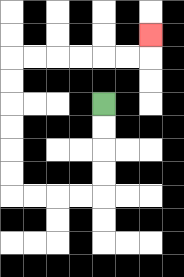{'start': '[4, 4]', 'end': '[6, 1]', 'path_directions': 'D,D,D,D,L,L,L,L,U,U,U,U,U,U,R,R,R,R,R,R,U', 'path_coordinates': '[[4, 4], [4, 5], [4, 6], [4, 7], [4, 8], [3, 8], [2, 8], [1, 8], [0, 8], [0, 7], [0, 6], [0, 5], [0, 4], [0, 3], [0, 2], [1, 2], [2, 2], [3, 2], [4, 2], [5, 2], [6, 2], [6, 1]]'}